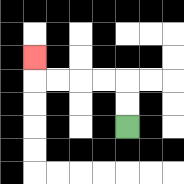{'start': '[5, 5]', 'end': '[1, 2]', 'path_directions': 'U,U,L,L,L,L,U', 'path_coordinates': '[[5, 5], [5, 4], [5, 3], [4, 3], [3, 3], [2, 3], [1, 3], [1, 2]]'}